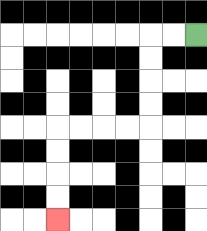{'start': '[8, 1]', 'end': '[2, 9]', 'path_directions': 'L,L,D,D,D,D,L,L,L,L,D,D,D,D', 'path_coordinates': '[[8, 1], [7, 1], [6, 1], [6, 2], [6, 3], [6, 4], [6, 5], [5, 5], [4, 5], [3, 5], [2, 5], [2, 6], [2, 7], [2, 8], [2, 9]]'}